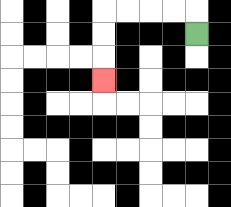{'start': '[8, 1]', 'end': '[4, 3]', 'path_directions': 'U,L,L,L,L,D,D,D', 'path_coordinates': '[[8, 1], [8, 0], [7, 0], [6, 0], [5, 0], [4, 0], [4, 1], [4, 2], [4, 3]]'}